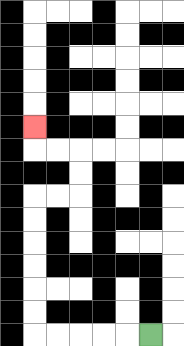{'start': '[6, 14]', 'end': '[1, 5]', 'path_directions': 'L,L,L,L,L,U,U,U,U,U,U,R,R,U,U,L,L,U', 'path_coordinates': '[[6, 14], [5, 14], [4, 14], [3, 14], [2, 14], [1, 14], [1, 13], [1, 12], [1, 11], [1, 10], [1, 9], [1, 8], [2, 8], [3, 8], [3, 7], [3, 6], [2, 6], [1, 6], [1, 5]]'}